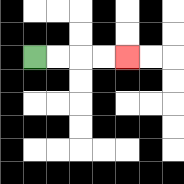{'start': '[1, 2]', 'end': '[5, 2]', 'path_directions': 'R,R,R,R', 'path_coordinates': '[[1, 2], [2, 2], [3, 2], [4, 2], [5, 2]]'}